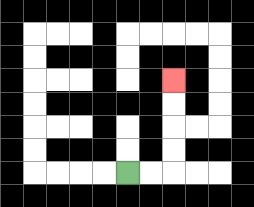{'start': '[5, 7]', 'end': '[7, 3]', 'path_directions': 'R,R,U,U,U,U', 'path_coordinates': '[[5, 7], [6, 7], [7, 7], [7, 6], [7, 5], [7, 4], [7, 3]]'}